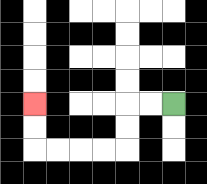{'start': '[7, 4]', 'end': '[1, 4]', 'path_directions': 'L,L,D,D,L,L,L,L,U,U', 'path_coordinates': '[[7, 4], [6, 4], [5, 4], [5, 5], [5, 6], [4, 6], [3, 6], [2, 6], [1, 6], [1, 5], [1, 4]]'}